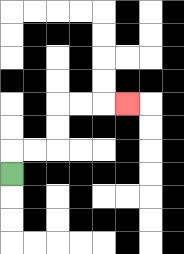{'start': '[0, 7]', 'end': '[5, 4]', 'path_directions': 'U,R,R,U,U,R,R,R', 'path_coordinates': '[[0, 7], [0, 6], [1, 6], [2, 6], [2, 5], [2, 4], [3, 4], [4, 4], [5, 4]]'}